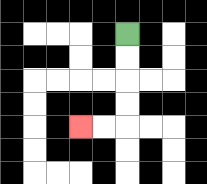{'start': '[5, 1]', 'end': '[3, 5]', 'path_directions': 'D,D,D,D,L,L', 'path_coordinates': '[[5, 1], [5, 2], [5, 3], [5, 4], [5, 5], [4, 5], [3, 5]]'}